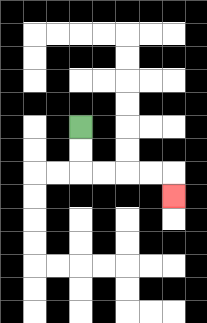{'start': '[3, 5]', 'end': '[7, 8]', 'path_directions': 'D,D,R,R,R,R,D', 'path_coordinates': '[[3, 5], [3, 6], [3, 7], [4, 7], [5, 7], [6, 7], [7, 7], [7, 8]]'}